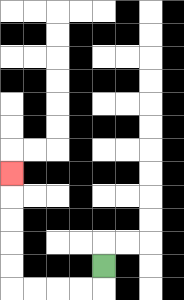{'start': '[4, 11]', 'end': '[0, 7]', 'path_directions': 'D,L,L,L,L,U,U,U,U,U', 'path_coordinates': '[[4, 11], [4, 12], [3, 12], [2, 12], [1, 12], [0, 12], [0, 11], [0, 10], [0, 9], [0, 8], [0, 7]]'}